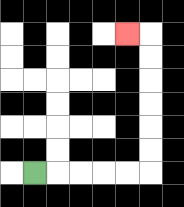{'start': '[1, 7]', 'end': '[5, 1]', 'path_directions': 'R,R,R,R,R,U,U,U,U,U,U,L', 'path_coordinates': '[[1, 7], [2, 7], [3, 7], [4, 7], [5, 7], [6, 7], [6, 6], [6, 5], [6, 4], [6, 3], [6, 2], [6, 1], [5, 1]]'}